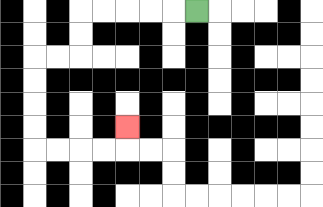{'start': '[8, 0]', 'end': '[5, 5]', 'path_directions': 'L,L,L,L,L,D,D,L,L,D,D,D,D,R,R,R,R,U', 'path_coordinates': '[[8, 0], [7, 0], [6, 0], [5, 0], [4, 0], [3, 0], [3, 1], [3, 2], [2, 2], [1, 2], [1, 3], [1, 4], [1, 5], [1, 6], [2, 6], [3, 6], [4, 6], [5, 6], [5, 5]]'}